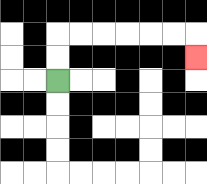{'start': '[2, 3]', 'end': '[8, 2]', 'path_directions': 'U,U,R,R,R,R,R,R,D', 'path_coordinates': '[[2, 3], [2, 2], [2, 1], [3, 1], [4, 1], [5, 1], [6, 1], [7, 1], [8, 1], [8, 2]]'}